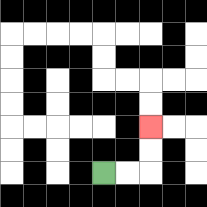{'start': '[4, 7]', 'end': '[6, 5]', 'path_directions': 'R,R,U,U', 'path_coordinates': '[[4, 7], [5, 7], [6, 7], [6, 6], [6, 5]]'}